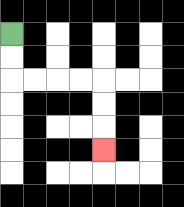{'start': '[0, 1]', 'end': '[4, 6]', 'path_directions': 'D,D,R,R,R,R,D,D,D', 'path_coordinates': '[[0, 1], [0, 2], [0, 3], [1, 3], [2, 3], [3, 3], [4, 3], [4, 4], [4, 5], [4, 6]]'}